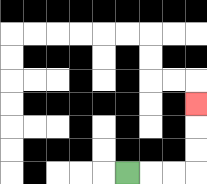{'start': '[5, 7]', 'end': '[8, 4]', 'path_directions': 'R,R,R,U,U,U', 'path_coordinates': '[[5, 7], [6, 7], [7, 7], [8, 7], [8, 6], [8, 5], [8, 4]]'}